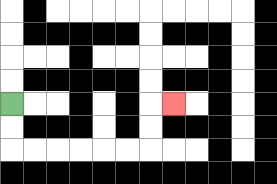{'start': '[0, 4]', 'end': '[7, 4]', 'path_directions': 'D,D,R,R,R,R,R,R,U,U,R', 'path_coordinates': '[[0, 4], [0, 5], [0, 6], [1, 6], [2, 6], [3, 6], [4, 6], [5, 6], [6, 6], [6, 5], [6, 4], [7, 4]]'}